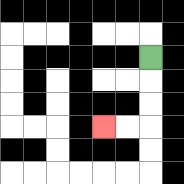{'start': '[6, 2]', 'end': '[4, 5]', 'path_directions': 'D,D,D,L,L', 'path_coordinates': '[[6, 2], [6, 3], [6, 4], [6, 5], [5, 5], [4, 5]]'}